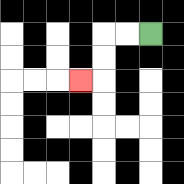{'start': '[6, 1]', 'end': '[3, 3]', 'path_directions': 'L,L,D,D,L', 'path_coordinates': '[[6, 1], [5, 1], [4, 1], [4, 2], [4, 3], [3, 3]]'}